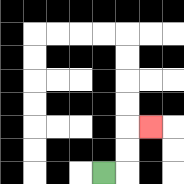{'start': '[4, 7]', 'end': '[6, 5]', 'path_directions': 'R,U,U,R', 'path_coordinates': '[[4, 7], [5, 7], [5, 6], [5, 5], [6, 5]]'}